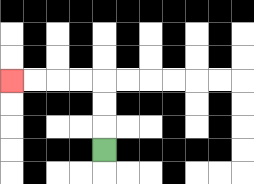{'start': '[4, 6]', 'end': '[0, 3]', 'path_directions': 'U,U,U,L,L,L,L', 'path_coordinates': '[[4, 6], [4, 5], [4, 4], [4, 3], [3, 3], [2, 3], [1, 3], [0, 3]]'}